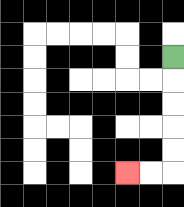{'start': '[7, 2]', 'end': '[5, 7]', 'path_directions': 'D,D,D,D,D,L,L', 'path_coordinates': '[[7, 2], [7, 3], [7, 4], [7, 5], [7, 6], [7, 7], [6, 7], [5, 7]]'}